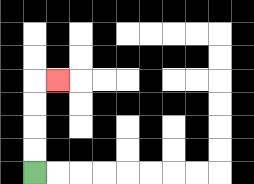{'start': '[1, 7]', 'end': '[2, 3]', 'path_directions': 'U,U,U,U,R', 'path_coordinates': '[[1, 7], [1, 6], [1, 5], [1, 4], [1, 3], [2, 3]]'}